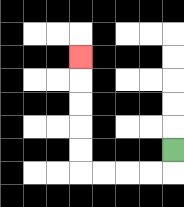{'start': '[7, 6]', 'end': '[3, 2]', 'path_directions': 'D,L,L,L,L,U,U,U,U,U', 'path_coordinates': '[[7, 6], [7, 7], [6, 7], [5, 7], [4, 7], [3, 7], [3, 6], [3, 5], [3, 4], [3, 3], [3, 2]]'}